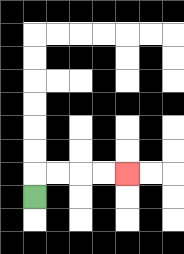{'start': '[1, 8]', 'end': '[5, 7]', 'path_directions': 'U,R,R,R,R', 'path_coordinates': '[[1, 8], [1, 7], [2, 7], [3, 7], [4, 7], [5, 7]]'}